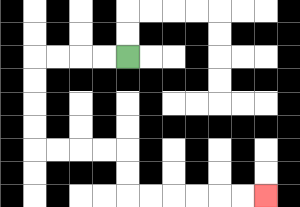{'start': '[5, 2]', 'end': '[11, 8]', 'path_directions': 'L,L,L,L,D,D,D,D,R,R,R,R,D,D,R,R,R,R,R,R', 'path_coordinates': '[[5, 2], [4, 2], [3, 2], [2, 2], [1, 2], [1, 3], [1, 4], [1, 5], [1, 6], [2, 6], [3, 6], [4, 6], [5, 6], [5, 7], [5, 8], [6, 8], [7, 8], [8, 8], [9, 8], [10, 8], [11, 8]]'}